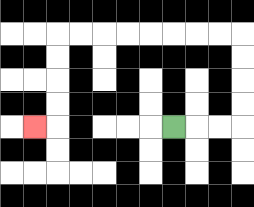{'start': '[7, 5]', 'end': '[1, 5]', 'path_directions': 'R,R,R,U,U,U,U,L,L,L,L,L,L,L,L,D,D,D,D,L', 'path_coordinates': '[[7, 5], [8, 5], [9, 5], [10, 5], [10, 4], [10, 3], [10, 2], [10, 1], [9, 1], [8, 1], [7, 1], [6, 1], [5, 1], [4, 1], [3, 1], [2, 1], [2, 2], [2, 3], [2, 4], [2, 5], [1, 5]]'}